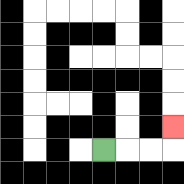{'start': '[4, 6]', 'end': '[7, 5]', 'path_directions': 'R,R,R,U', 'path_coordinates': '[[4, 6], [5, 6], [6, 6], [7, 6], [7, 5]]'}